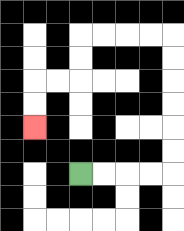{'start': '[3, 7]', 'end': '[1, 5]', 'path_directions': 'R,R,R,R,U,U,U,U,U,U,L,L,L,L,D,D,L,L,D,D', 'path_coordinates': '[[3, 7], [4, 7], [5, 7], [6, 7], [7, 7], [7, 6], [7, 5], [7, 4], [7, 3], [7, 2], [7, 1], [6, 1], [5, 1], [4, 1], [3, 1], [3, 2], [3, 3], [2, 3], [1, 3], [1, 4], [1, 5]]'}